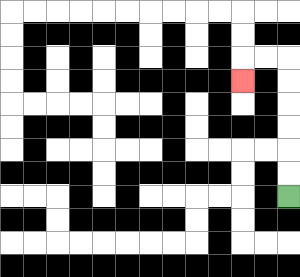{'start': '[12, 8]', 'end': '[10, 3]', 'path_directions': 'U,U,U,U,U,U,L,L,D', 'path_coordinates': '[[12, 8], [12, 7], [12, 6], [12, 5], [12, 4], [12, 3], [12, 2], [11, 2], [10, 2], [10, 3]]'}